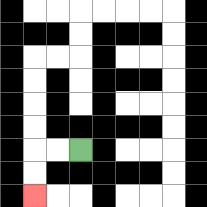{'start': '[3, 6]', 'end': '[1, 8]', 'path_directions': 'L,L,D,D', 'path_coordinates': '[[3, 6], [2, 6], [1, 6], [1, 7], [1, 8]]'}